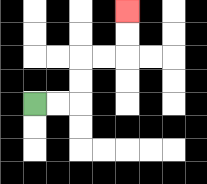{'start': '[1, 4]', 'end': '[5, 0]', 'path_directions': 'R,R,U,U,R,R,U,U', 'path_coordinates': '[[1, 4], [2, 4], [3, 4], [3, 3], [3, 2], [4, 2], [5, 2], [5, 1], [5, 0]]'}